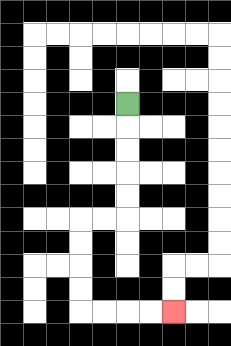{'start': '[5, 4]', 'end': '[7, 13]', 'path_directions': 'D,D,D,D,D,L,L,D,D,D,D,R,R,R,R', 'path_coordinates': '[[5, 4], [5, 5], [5, 6], [5, 7], [5, 8], [5, 9], [4, 9], [3, 9], [3, 10], [3, 11], [3, 12], [3, 13], [4, 13], [5, 13], [6, 13], [7, 13]]'}